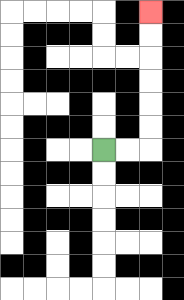{'start': '[4, 6]', 'end': '[6, 0]', 'path_directions': 'R,R,U,U,U,U,U,U', 'path_coordinates': '[[4, 6], [5, 6], [6, 6], [6, 5], [6, 4], [6, 3], [6, 2], [6, 1], [6, 0]]'}